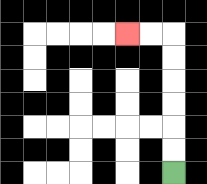{'start': '[7, 7]', 'end': '[5, 1]', 'path_directions': 'U,U,U,U,U,U,L,L', 'path_coordinates': '[[7, 7], [7, 6], [7, 5], [7, 4], [7, 3], [7, 2], [7, 1], [6, 1], [5, 1]]'}